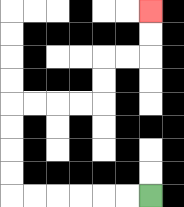{'start': '[6, 8]', 'end': '[6, 0]', 'path_directions': 'L,L,L,L,L,L,U,U,U,U,R,R,R,R,U,U,R,R,U,U', 'path_coordinates': '[[6, 8], [5, 8], [4, 8], [3, 8], [2, 8], [1, 8], [0, 8], [0, 7], [0, 6], [0, 5], [0, 4], [1, 4], [2, 4], [3, 4], [4, 4], [4, 3], [4, 2], [5, 2], [6, 2], [6, 1], [6, 0]]'}